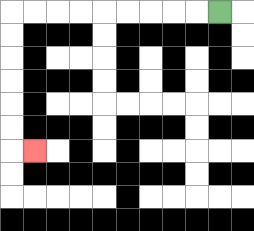{'start': '[9, 0]', 'end': '[1, 6]', 'path_directions': 'L,L,L,L,L,L,L,L,L,D,D,D,D,D,D,R', 'path_coordinates': '[[9, 0], [8, 0], [7, 0], [6, 0], [5, 0], [4, 0], [3, 0], [2, 0], [1, 0], [0, 0], [0, 1], [0, 2], [0, 3], [0, 4], [0, 5], [0, 6], [1, 6]]'}